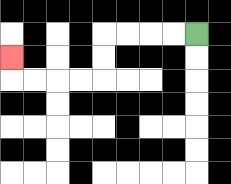{'start': '[8, 1]', 'end': '[0, 2]', 'path_directions': 'L,L,L,L,D,D,L,L,L,L,U', 'path_coordinates': '[[8, 1], [7, 1], [6, 1], [5, 1], [4, 1], [4, 2], [4, 3], [3, 3], [2, 3], [1, 3], [0, 3], [0, 2]]'}